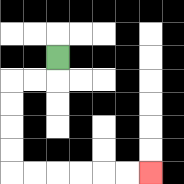{'start': '[2, 2]', 'end': '[6, 7]', 'path_directions': 'D,L,L,D,D,D,D,R,R,R,R,R,R', 'path_coordinates': '[[2, 2], [2, 3], [1, 3], [0, 3], [0, 4], [0, 5], [0, 6], [0, 7], [1, 7], [2, 7], [3, 7], [4, 7], [5, 7], [6, 7]]'}